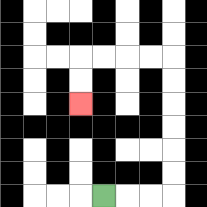{'start': '[4, 8]', 'end': '[3, 4]', 'path_directions': 'R,R,R,U,U,U,U,U,U,L,L,L,L,D,D', 'path_coordinates': '[[4, 8], [5, 8], [6, 8], [7, 8], [7, 7], [7, 6], [7, 5], [7, 4], [7, 3], [7, 2], [6, 2], [5, 2], [4, 2], [3, 2], [3, 3], [3, 4]]'}